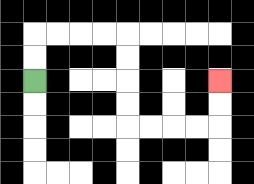{'start': '[1, 3]', 'end': '[9, 3]', 'path_directions': 'U,U,R,R,R,R,D,D,D,D,R,R,R,R,U,U', 'path_coordinates': '[[1, 3], [1, 2], [1, 1], [2, 1], [3, 1], [4, 1], [5, 1], [5, 2], [5, 3], [5, 4], [5, 5], [6, 5], [7, 5], [8, 5], [9, 5], [9, 4], [9, 3]]'}